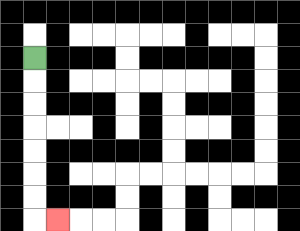{'start': '[1, 2]', 'end': '[2, 9]', 'path_directions': 'D,D,D,D,D,D,D,R', 'path_coordinates': '[[1, 2], [1, 3], [1, 4], [1, 5], [1, 6], [1, 7], [1, 8], [1, 9], [2, 9]]'}